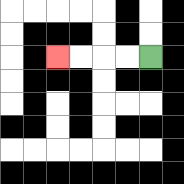{'start': '[6, 2]', 'end': '[2, 2]', 'path_directions': 'L,L,L,L', 'path_coordinates': '[[6, 2], [5, 2], [4, 2], [3, 2], [2, 2]]'}